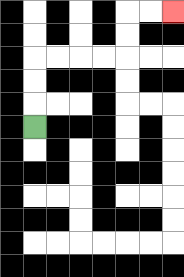{'start': '[1, 5]', 'end': '[7, 0]', 'path_directions': 'U,U,U,R,R,R,R,U,U,R,R', 'path_coordinates': '[[1, 5], [1, 4], [1, 3], [1, 2], [2, 2], [3, 2], [4, 2], [5, 2], [5, 1], [5, 0], [6, 0], [7, 0]]'}